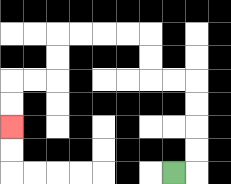{'start': '[7, 7]', 'end': '[0, 5]', 'path_directions': 'R,U,U,U,U,L,L,U,U,L,L,L,L,D,D,L,L,D,D', 'path_coordinates': '[[7, 7], [8, 7], [8, 6], [8, 5], [8, 4], [8, 3], [7, 3], [6, 3], [6, 2], [6, 1], [5, 1], [4, 1], [3, 1], [2, 1], [2, 2], [2, 3], [1, 3], [0, 3], [0, 4], [0, 5]]'}